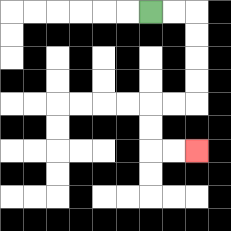{'start': '[6, 0]', 'end': '[8, 6]', 'path_directions': 'R,R,D,D,D,D,L,L,D,D,R,R', 'path_coordinates': '[[6, 0], [7, 0], [8, 0], [8, 1], [8, 2], [8, 3], [8, 4], [7, 4], [6, 4], [6, 5], [6, 6], [7, 6], [8, 6]]'}